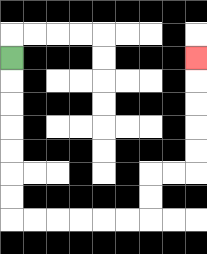{'start': '[0, 2]', 'end': '[8, 2]', 'path_directions': 'D,D,D,D,D,D,D,R,R,R,R,R,R,U,U,R,R,U,U,U,U,U', 'path_coordinates': '[[0, 2], [0, 3], [0, 4], [0, 5], [0, 6], [0, 7], [0, 8], [0, 9], [1, 9], [2, 9], [3, 9], [4, 9], [5, 9], [6, 9], [6, 8], [6, 7], [7, 7], [8, 7], [8, 6], [8, 5], [8, 4], [8, 3], [8, 2]]'}